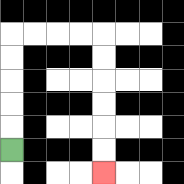{'start': '[0, 6]', 'end': '[4, 7]', 'path_directions': 'U,U,U,U,U,R,R,R,R,D,D,D,D,D,D', 'path_coordinates': '[[0, 6], [0, 5], [0, 4], [0, 3], [0, 2], [0, 1], [1, 1], [2, 1], [3, 1], [4, 1], [4, 2], [4, 3], [4, 4], [4, 5], [4, 6], [4, 7]]'}